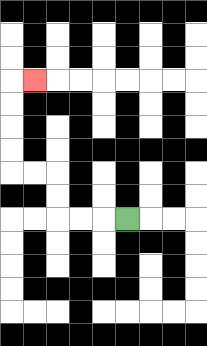{'start': '[5, 9]', 'end': '[1, 3]', 'path_directions': 'L,L,L,U,U,L,L,U,U,U,U,R', 'path_coordinates': '[[5, 9], [4, 9], [3, 9], [2, 9], [2, 8], [2, 7], [1, 7], [0, 7], [0, 6], [0, 5], [0, 4], [0, 3], [1, 3]]'}